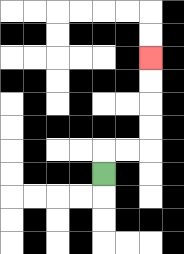{'start': '[4, 7]', 'end': '[6, 2]', 'path_directions': 'U,R,R,U,U,U,U', 'path_coordinates': '[[4, 7], [4, 6], [5, 6], [6, 6], [6, 5], [6, 4], [6, 3], [6, 2]]'}